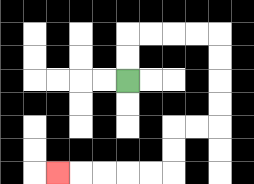{'start': '[5, 3]', 'end': '[2, 7]', 'path_directions': 'U,U,R,R,R,R,D,D,D,D,L,L,D,D,L,L,L,L,L', 'path_coordinates': '[[5, 3], [5, 2], [5, 1], [6, 1], [7, 1], [8, 1], [9, 1], [9, 2], [9, 3], [9, 4], [9, 5], [8, 5], [7, 5], [7, 6], [7, 7], [6, 7], [5, 7], [4, 7], [3, 7], [2, 7]]'}